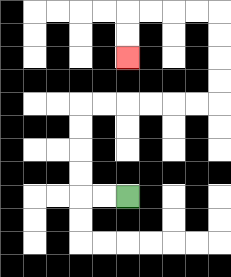{'start': '[5, 8]', 'end': '[5, 2]', 'path_directions': 'L,L,U,U,U,U,R,R,R,R,R,R,U,U,U,U,L,L,L,L,D,D', 'path_coordinates': '[[5, 8], [4, 8], [3, 8], [3, 7], [3, 6], [3, 5], [3, 4], [4, 4], [5, 4], [6, 4], [7, 4], [8, 4], [9, 4], [9, 3], [9, 2], [9, 1], [9, 0], [8, 0], [7, 0], [6, 0], [5, 0], [5, 1], [5, 2]]'}